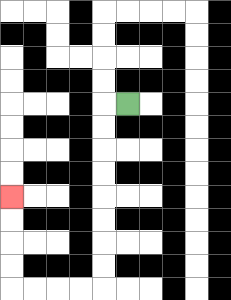{'start': '[5, 4]', 'end': '[0, 8]', 'path_directions': 'L,D,D,D,D,D,D,D,D,L,L,L,L,U,U,U,U', 'path_coordinates': '[[5, 4], [4, 4], [4, 5], [4, 6], [4, 7], [4, 8], [4, 9], [4, 10], [4, 11], [4, 12], [3, 12], [2, 12], [1, 12], [0, 12], [0, 11], [0, 10], [0, 9], [0, 8]]'}